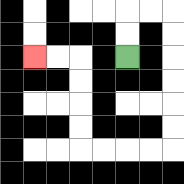{'start': '[5, 2]', 'end': '[1, 2]', 'path_directions': 'U,U,R,R,D,D,D,D,D,D,L,L,L,L,U,U,U,U,L,L', 'path_coordinates': '[[5, 2], [5, 1], [5, 0], [6, 0], [7, 0], [7, 1], [7, 2], [7, 3], [7, 4], [7, 5], [7, 6], [6, 6], [5, 6], [4, 6], [3, 6], [3, 5], [3, 4], [3, 3], [3, 2], [2, 2], [1, 2]]'}